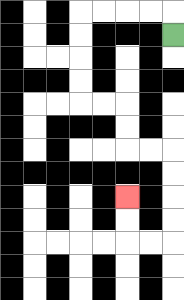{'start': '[7, 1]', 'end': '[5, 8]', 'path_directions': 'U,L,L,L,L,D,D,D,D,R,R,D,D,R,R,D,D,D,D,L,L,U,U', 'path_coordinates': '[[7, 1], [7, 0], [6, 0], [5, 0], [4, 0], [3, 0], [3, 1], [3, 2], [3, 3], [3, 4], [4, 4], [5, 4], [5, 5], [5, 6], [6, 6], [7, 6], [7, 7], [7, 8], [7, 9], [7, 10], [6, 10], [5, 10], [5, 9], [5, 8]]'}